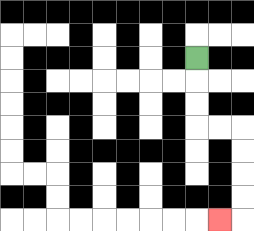{'start': '[8, 2]', 'end': '[9, 9]', 'path_directions': 'D,D,D,R,R,D,D,D,D,L', 'path_coordinates': '[[8, 2], [8, 3], [8, 4], [8, 5], [9, 5], [10, 5], [10, 6], [10, 7], [10, 8], [10, 9], [9, 9]]'}